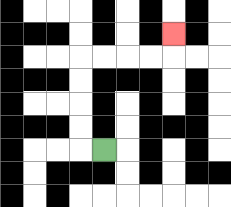{'start': '[4, 6]', 'end': '[7, 1]', 'path_directions': 'L,U,U,U,U,R,R,R,R,U', 'path_coordinates': '[[4, 6], [3, 6], [3, 5], [3, 4], [3, 3], [3, 2], [4, 2], [5, 2], [6, 2], [7, 2], [7, 1]]'}